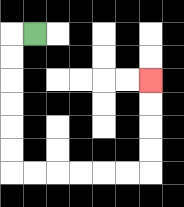{'start': '[1, 1]', 'end': '[6, 3]', 'path_directions': 'L,D,D,D,D,D,D,R,R,R,R,R,R,U,U,U,U', 'path_coordinates': '[[1, 1], [0, 1], [0, 2], [0, 3], [0, 4], [0, 5], [0, 6], [0, 7], [1, 7], [2, 7], [3, 7], [4, 7], [5, 7], [6, 7], [6, 6], [6, 5], [6, 4], [6, 3]]'}